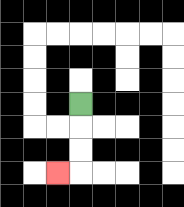{'start': '[3, 4]', 'end': '[2, 7]', 'path_directions': 'D,D,D,L', 'path_coordinates': '[[3, 4], [3, 5], [3, 6], [3, 7], [2, 7]]'}